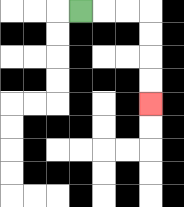{'start': '[3, 0]', 'end': '[6, 4]', 'path_directions': 'R,R,R,D,D,D,D', 'path_coordinates': '[[3, 0], [4, 0], [5, 0], [6, 0], [6, 1], [6, 2], [6, 3], [6, 4]]'}